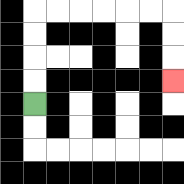{'start': '[1, 4]', 'end': '[7, 3]', 'path_directions': 'U,U,U,U,R,R,R,R,R,R,D,D,D', 'path_coordinates': '[[1, 4], [1, 3], [1, 2], [1, 1], [1, 0], [2, 0], [3, 0], [4, 0], [5, 0], [6, 0], [7, 0], [7, 1], [7, 2], [7, 3]]'}